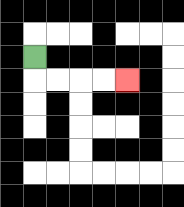{'start': '[1, 2]', 'end': '[5, 3]', 'path_directions': 'D,R,R,R,R', 'path_coordinates': '[[1, 2], [1, 3], [2, 3], [3, 3], [4, 3], [5, 3]]'}